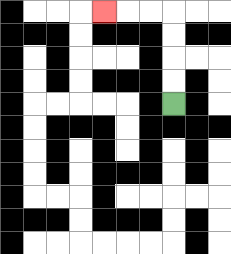{'start': '[7, 4]', 'end': '[4, 0]', 'path_directions': 'U,U,U,U,L,L,L', 'path_coordinates': '[[7, 4], [7, 3], [7, 2], [7, 1], [7, 0], [6, 0], [5, 0], [4, 0]]'}